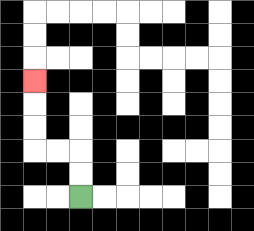{'start': '[3, 8]', 'end': '[1, 3]', 'path_directions': 'U,U,L,L,U,U,U', 'path_coordinates': '[[3, 8], [3, 7], [3, 6], [2, 6], [1, 6], [1, 5], [1, 4], [1, 3]]'}